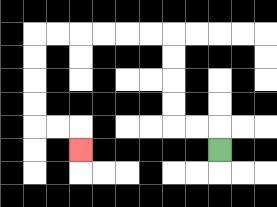{'start': '[9, 6]', 'end': '[3, 6]', 'path_directions': 'U,L,L,U,U,U,U,L,L,L,L,L,L,D,D,D,D,R,R,D', 'path_coordinates': '[[9, 6], [9, 5], [8, 5], [7, 5], [7, 4], [7, 3], [7, 2], [7, 1], [6, 1], [5, 1], [4, 1], [3, 1], [2, 1], [1, 1], [1, 2], [1, 3], [1, 4], [1, 5], [2, 5], [3, 5], [3, 6]]'}